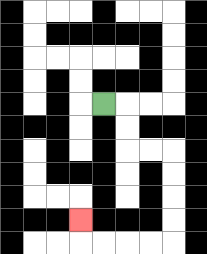{'start': '[4, 4]', 'end': '[3, 9]', 'path_directions': 'R,D,D,R,R,D,D,D,D,L,L,L,L,U', 'path_coordinates': '[[4, 4], [5, 4], [5, 5], [5, 6], [6, 6], [7, 6], [7, 7], [7, 8], [7, 9], [7, 10], [6, 10], [5, 10], [4, 10], [3, 10], [3, 9]]'}